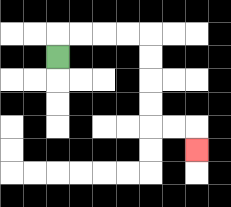{'start': '[2, 2]', 'end': '[8, 6]', 'path_directions': 'U,R,R,R,R,D,D,D,D,R,R,D', 'path_coordinates': '[[2, 2], [2, 1], [3, 1], [4, 1], [5, 1], [6, 1], [6, 2], [6, 3], [6, 4], [6, 5], [7, 5], [8, 5], [8, 6]]'}